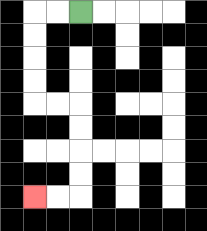{'start': '[3, 0]', 'end': '[1, 8]', 'path_directions': 'L,L,D,D,D,D,R,R,D,D,D,D,L,L', 'path_coordinates': '[[3, 0], [2, 0], [1, 0], [1, 1], [1, 2], [1, 3], [1, 4], [2, 4], [3, 4], [3, 5], [3, 6], [3, 7], [3, 8], [2, 8], [1, 8]]'}